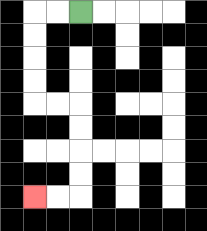{'start': '[3, 0]', 'end': '[1, 8]', 'path_directions': 'L,L,D,D,D,D,R,R,D,D,D,D,L,L', 'path_coordinates': '[[3, 0], [2, 0], [1, 0], [1, 1], [1, 2], [1, 3], [1, 4], [2, 4], [3, 4], [3, 5], [3, 6], [3, 7], [3, 8], [2, 8], [1, 8]]'}